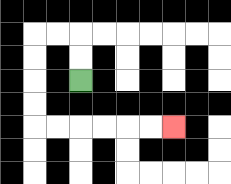{'start': '[3, 3]', 'end': '[7, 5]', 'path_directions': 'U,U,L,L,D,D,D,D,R,R,R,R,R,R', 'path_coordinates': '[[3, 3], [3, 2], [3, 1], [2, 1], [1, 1], [1, 2], [1, 3], [1, 4], [1, 5], [2, 5], [3, 5], [4, 5], [5, 5], [6, 5], [7, 5]]'}